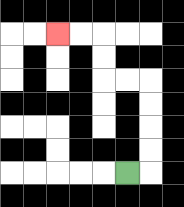{'start': '[5, 7]', 'end': '[2, 1]', 'path_directions': 'R,U,U,U,U,L,L,U,U,L,L', 'path_coordinates': '[[5, 7], [6, 7], [6, 6], [6, 5], [6, 4], [6, 3], [5, 3], [4, 3], [4, 2], [4, 1], [3, 1], [2, 1]]'}